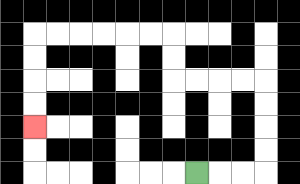{'start': '[8, 7]', 'end': '[1, 5]', 'path_directions': 'R,R,R,U,U,U,U,L,L,L,L,U,U,L,L,L,L,L,L,D,D,D,D', 'path_coordinates': '[[8, 7], [9, 7], [10, 7], [11, 7], [11, 6], [11, 5], [11, 4], [11, 3], [10, 3], [9, 3], [8, 3], [7, 3], [7, 2], [7, 1], [6, 1], [5, 1], [4, 1], [3, 1], [2, 1], [1, 1], [1, 2], [1, 3], [1, 4], [1, 5]]'}